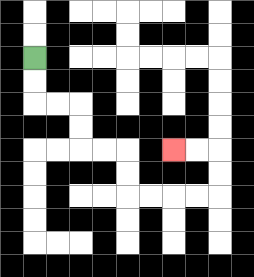{'start': '[1, 2]', 'end': '[7, 6]', 'path_directions': 'D,D,R,R,D,D,R,R,D,D,R,R,R,R,U,U,L,L', 'path_coordinates': '[[1, 2], [1, 3], [1, 4], [2, 4], [3, 4], [3, 5], [3, 6], [4, 6], [5, 6], [5, 7], [5, 8], [6, 8], [7, 8], [8, 8], [9, 8], [9, 7], [9, 6], [8, 6], [7, 6]]'}